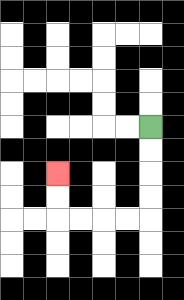{'start': '[6, 5]', 'end': '[2, 7]', 'path_directions': 'D,D,D,D,L,L,L,L,U,U', 'path_coordinates': '[[6, 5], [6, 6], [6, 7], [6, 8], [6, 9], [5, 9], [4, 9], [3, 9], [2, 9], [2, 8], [2, 7]]'}